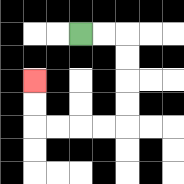{'start': '[3, 1]', 'end': '[1, 3]', 'path_directions': 'R,R,D,D,D,D,L,L,L,L,U,U', 'path_coordinates': '[[3, 1], [4, 1], [5, 1], [5, 2], [5, 3], [5, 4], [5, 5], [4, 5], [3, 5], [2, 5], [1, 5], [1, 4], [1, 3]]'}